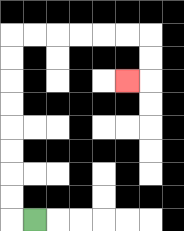{'start': '[1, 9]', 'end': '[5, 3]', 'path_directions': 'L,U,U,U,U,U,U,U,U,R,R,R,R,R,R,D,D,L', 'path_coordinates': '[[1, 9], [0, 9], [0, 8], [0, 7], [0, 6], [0, 5], [0, 4], [0, 3], [0, 2], [0, 1], [1, 1], [2, 1], [3, 1], [4, 1], [5, 1], [6, 1], [6, 2], [6, 3], [5, 3]]'}